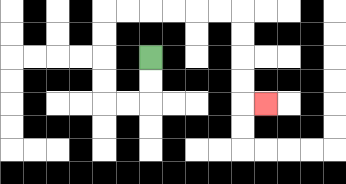{'start': '[6, 2]', 'end': '[11, 4]', 'path_directions': 'D,D,L,L,U,U,U,U,R,R,R,R,R,R,D,D,D,D,R', 'path_coordinates': '[[6, 2], [6, 3], [6, 4], [5, 4], [4, 4], [4, 3], [4, 2], [4, 1], [4, 0], [5, 0], [6, 0], [7, 0], [8, 0], [9, 0], [10, 0], [10, 1], [10, 2], [10, 3], [10, 4], [11, 4]]'}